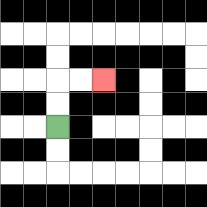{'start': '[2, 5]', 'end': '[4, 3]', 'path_directions': 'U,U,R,R', 'path_coordinates': '[[2, 5], [2, 4], [2, 3], [3, 3], [4, 3]]'}